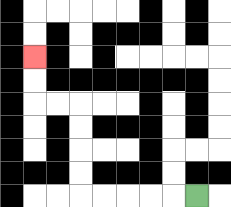{'start': '[8, 8]', 'end': '[1, 2]', 'path_directions': 'L,L,L,L,L,U,U,U,U,L,L,U,U', 'path_coordinates': '[[8, 8], [7, 8], [6, 8], [5, 8], [4, 8], [3, 8], [3, 7], [3, 6], [3, 5], [3, 4], [2, 4], [1, 4], [1, 3], [1, 2]]'}